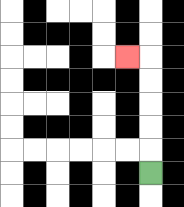{'start': '[6, 7]', 'end': '[5, 2]', 'path_directions': 'U,U,U,U,U,L', 'path_coordinates': '[[6, 7], [6, 6], [6, 5], [6, 4], [6, 3], [6, 2], [5, 2]]'}